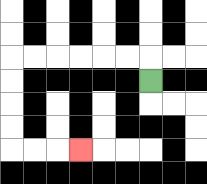{'start': '[6, 3]', 'end': '[3, 6]', 'path_directions': 'U,L,L,L,L,L,L,D,D,D,D,R,R,R', 'path_coordinates': '[[6, 3], [6, 2], [5, 2], [4, 2], [3, 2], [2, 2], [1, 2], [0, 2], [0, 3], [0, 4], [0, 5], [0, 6], [1, 6], [2, 6], [3, 6]]'}